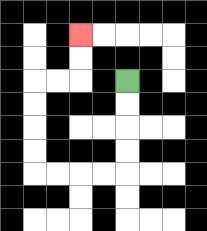{'start': '[5, 3]', 'end': '[3, 1]', 'path_directions': 'D,D,D,D,L,L,L,L,U,U,U,U,R,R,U,U', 'path_coordinates': '[[5, 3], [5, 4], [5, 5], [5, 6], [5, 7], [4, 7], [3, 7], [2, 7], [1, 7], [1, 6], [1, 5], [1, 4], [1, 3], [2, 3], [3, 3], [3, 2], [3, 1]]'}